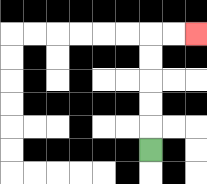{'start': '[6, 6]', 'end': '[8, 1]', 'path_directions': 'U,U,U,U,U,R,R', 'path_coordinates': '[[6, 6], [6, 5], [6, 4], [6, 3], [6, 2], [6, 1], [7, 1], [8, 1]]'}